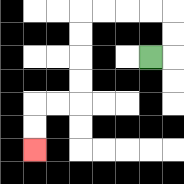{'start': '[6, 2]', 'end': '[1, 6]', 'path_directions': 'R,U,U,L,L,L,L,D,D,D,D,L,L,D,D', 'path_coordinates': '[[6, 2], [7, 2], [7, 1], [7, 0], [6, 0], [5, 0], [4, 0], [3, 0], [3, 1], [3, 2], [3, 3], [3, 4], [2, 4], [1, 4], [1, 5], [1, 6]]'}